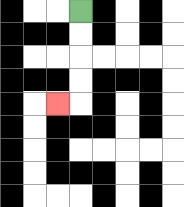{'start': '[3, 0]', 'end': '[2, 4]', 'path_directions': 'D,D,D,D,L', 'path_coordinates': '[[3, 0], [3, 1], [3, 2], [3, 3], [3, 4], [2, 4]]'}